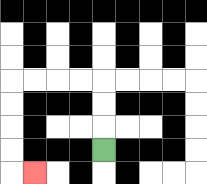{'start': '[4, 6]', 'end': '[1, 7]', 'path_directions': 'U,U,U,L,L,L,L,D,D,D,D,R', 'path_coordinates': '[[4, 6], [4, 5], [4, 4], [4, 3], [3, 3], [2, 3], [1, 3], [0, 3], [0, 4], [0, 5], [0, 6], [0, 7], [1, 7]]'}